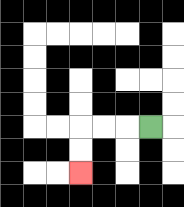{'start': '[6, 5]', 'end': '[3, 7]', 'path_directions': 'L,L,L,D,D', 'path_coordinates': '[[6, 5], [5, 5], [4, 5], [3, 5], [3, 6], [3, 7]]'}